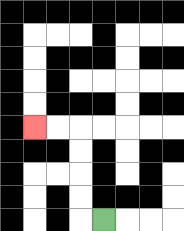{'start': '[4, 9]', 'end': '[1, 5]', 'path_directions': 'L,U,U,U,U,L,L', 'path_coordinates': '[[4, 9], [3, 9], [3, 8], [3, 7], [3, 6], [3, 5], [2, 5], [1, 5]]'}